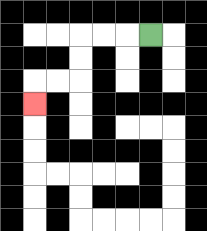{'start': '[6, 1]', 'end': '[1, 4]', 'path_directions': 'L,L,L,D,D,L,L,D', 'path_coordinates': '[[6, 1], [5, 1], [4, 1], [3, 1], [3, 2], [3, 3], [2, 3], [1, 3], [1, 4]]'}